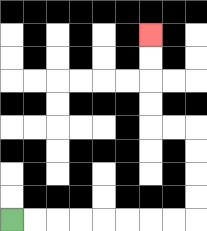{'start': '[0, 9]', 'end': '[6, 1]', 'path_directions': 'R,R,R,R,R,R,R,R,U,U,U,U,L,L,U,U,U,U', 'path_coordinates': '[[0, 9], [1, 9], [2, 9], [3, 9], [4, 9], [5, 9], [6, 9], [7, 9], [8, 9], [8, 8], [8, 7], [8, 6], [8, 5], [7, 5], [6, 5], [6, 4], [6, 3], [6, 2], [6, 1]]'}